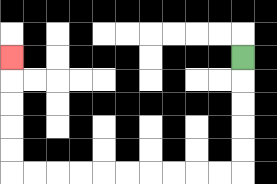{'start': '[10, 2]', 'end': '[0, 2]', 'path_directions': 'D,D,D,D,D,L,L,L,L,L,L,L,L,L,L,U,U,U,U,U', 'path_coordinates': '[[10, 2], [10, 3], [10, 4], [10, 5], [10, 6], [10, 7], [9, 7], [8, 7], [7, 7], [6, 7], [5, 7], [4, 7], [3, 7], [2, 7], [1, 7], [0, 7], [0, 6], [0, 5], [0, 4], [0, 3], [0, 2]]'}